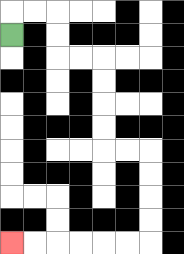{'start': '[0, 1]', 'end': '[0, 10]', 'path_directions': 'U,R,R,D,D,R,R,D,D,D,D,R,R,D,D,D,D,L,L,L,L,L,L', 'path_coordinates': '[[0, 1], [0, 0], [1, 0], [2, 0], [2, 1], [2, 2], [3, 2], [4, 2], [4, 3], [4, 4], [4, 5], [4, 6], [5, 6], [6, 6], [6, 7], [6, 8], [6, 9], [6, 10], [5, 10], [4, 10], [3, 10], [2, 10], [1, 10], [0, 10]]'}